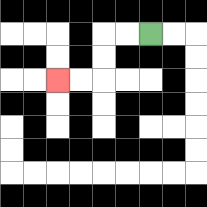{'start': '[6, 1]', 'end': '[2, 3]', 'path_directions': 'L,L,D,D,L,L', 'path_coordinates': '[[6, 1], [5, 1], [4, 1], [4, 2], [4, 3], [3, 3], [2, 3]]'}